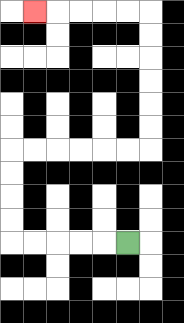{'start': '[5, 10]', 'end': '[1, 0]', 'path_directions': 'L,L,L,L,L,U,U,U,U,R,R,R,R,R,R,U,U,U,U,U,U,L,L,L,L,L', 'path_coordinates': '[[5, 10], [4, 10], [3, 10], [2, 10], [1, 10], [0, 10], [0, 9], [0, 8], [0, 7], [0, 6], [1, 6], [2, 6], [3, 6], [4, 6], [5, 6], [6, 6], [6, 5], [6, 4], [6, 3], [6, 2], [6, 1], [6, 0], [5, 0], [4, 0], [3, 0], [2, 0], [1, 0]]'}